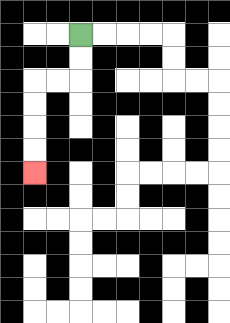{'start': '[3, 1]', 'end': '[1, 7]', 'path_directions': 'D,D,L,L,D,D,D,D', 'path_coordinates': '[[3, 1], [3, 2], [3, 3], [2, 3], [1, 3], [1, 4], [1, 5], [1, 6], [1, 7]]'}